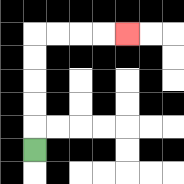{'start': '[1, 6]', 'end': '[5, 1]', 'path_directions': 'U,U,U,U,U,R,R,R,R', 'path_coordinates': '[[1, 6], [1, 5], [1, 4], [1, 3], [1, 2], [1, 1], [2, 1], [3, 1], [4, 1], [5, 1]]'}